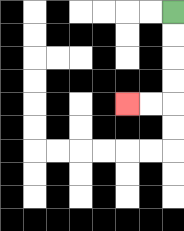{'start': '[7, 0]', 'end': '[5, 4]', 'path_directions': 'D,D,D,D,L,L', 'path_coordinates': '[[7, 0], [7, 1], [7, 2], [7, 3], [7, 4], [6, 4], [5, 4]]'}